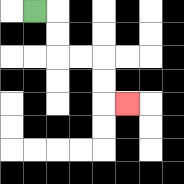{'start': '[1, 0]', 'end': '[5, 4]', 'path_directions': 'R,D,D,R,R,D,D,R', 'path_coordinates': '[[1, 0], [2, 0], [2, 1], [2, 2], [3, 2], [4, 2], [4, 3], [4, 4], [5, 4]]'}